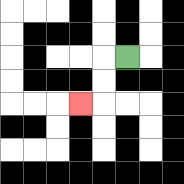{'start': '[5, 2]', 'end': '[3, 4]', 'path_directions': 'L,D,D,L', 'path_coordinates': '[[5, 2], [4, 2], [4, 3], [4, 4], [3, 4]]'}